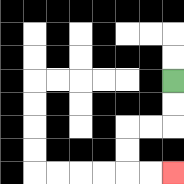{'start': '[7, 3]', 'end': '[7, 7]', 'path_directions': 'D,D,L,L,D,D,R,R', 'path_coordinates': '[[7, 3], [7, 4], [7, 5], [6, 5], [5, 5], [5, 6], [5, 7], [6, 7], [7, 7]]'}